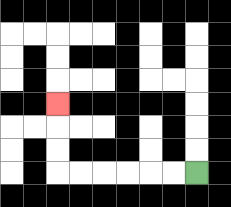{'start': '[8, 7]', 'end': '[2, 4]', 'path_directions': 'L,L,L,L,L,L,U,U,U', 'path_coordinates': '[[8, 7], [7, 7], [6, 7], [5, 7], [4, 7], [3, 7], [2, 7], [2, 6], [2, 5], [2, 4]]'}